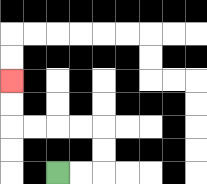{'start': '[2, 7]', 'end': '[0, 3]', 'path_directions': 'R,R,U,U,L,L,L,L,U,U', 'path_coordinates': '[[2, 7], [3, 7], [4, 7], [4, 6], [4, 5], [3, 5], [2, 5], [1, 5], [0, 5], [0, 4], [0, 3]]'}